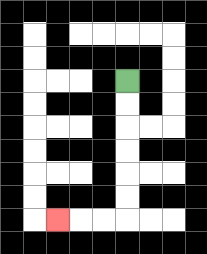{'start': '[5, 3]', 'end': '[2, 9]', 'path_directions': 'D,D,D,D,D,D,L,L,L', 'path_coordinates': '[[5, 3], [5, 4], [5, 5], [5, 6], [5, 7], [5, 8], [5, 9], [4, 9], [3, 9], [2, 9]]'}